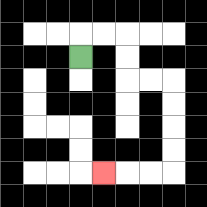{'start': '[3, 2]', 'end': '[4, 7]', 'path_directions': 'U,R,R,D,D,R,R,D,D,D,D,L,L,L', 'path_coordinates': '[[3, 2], [3, 1], [4, 1], [5, 1], [5, 2], [5, 3], [6, 3], [7, 3], [7, 4], [7, 5], [7, 6], [7, 7], [6, 7], [5, 7], [4, 7]]'}